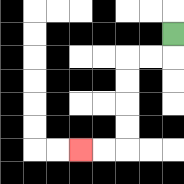{'start': '[7, 1]', 'end': '[3, 6]', 'path_directions': 'D,L,L,D,D,D,D,L,L', 'path_coordinates': '[[7, 1], [7, 2], [6, 2], [5, 2], [5, 3], [5, 4], [5, 5], [5, 6], [4, 6], [3, 6]]'}